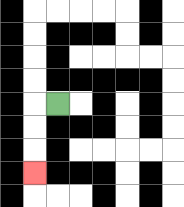{'start': '[2, 4]', 'end': '[1, 7]', 'path_directions': 'L,D,D,D', 'path_coordinates': '[[2, 4], [1, 4], [1, 5], [1, 6], [1, 7]]'}